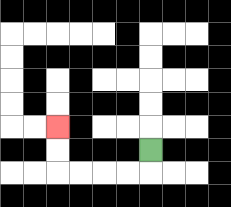{'start': '[6, 6]', 'end': '[2, 5]', 'path_directions': 'D,L,L,L,L,U,U', 'path_coordinates': '[[6, 6], [6, 7], [5, 7], [4, 7], [3, 7], [2, 7], [2, 6], [2, 5]]'}